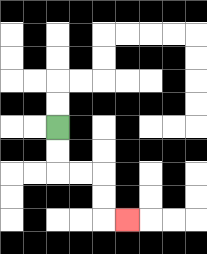{'start': '[2, 5]', 'end': '[5, 9]', 'path_directions': 'D,D,R,R,D,D,R', 'path_coordinates': '[[2, 5], [2, 6], [2, 7], [3, 7], [4, 7], [4, 8], [4, 9], [5, 9]]'}